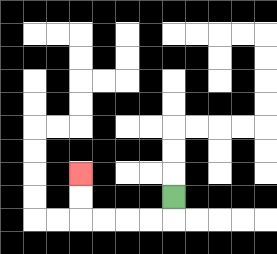{'start': '[7, 8]', 'end': '[3, 7]', 'path_directions': 'D,L,L,L,L,U,U', 'path_coordinates': '[[7, 8], [7, 9], [6, 9], [5, 9], [4, 9], [3, 9], [3, 8], [3, 7]]'}